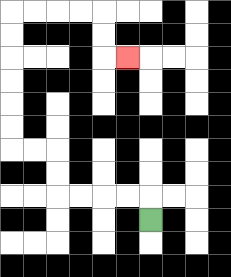{'start': '[6, 9]', 'end': '[5, 2]', 'path_directions': 'U,L,L,L,L,U,U,L,L,U,U,U,U,U,U,R,R,R,R,D,D,R', 'path_coordinates': '[[6, 9], [6, 8], [5, 8], [4, 8], [3, 8], [2, 8], [2, 7], [2, 6], [1, 6], [0, 6], [0, 5], [0, 4], [0, 3], [0, 2], [0, 1], [0, 0], [1, 0], [2, 0], [3, 0], [4, 0], [4, 1], [4, 2], [5, 2]]'}